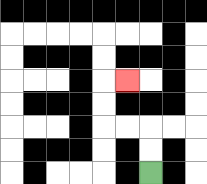{'start': '[6, 7]', 'end': '[5, 3]', 'path_directions': 'U,U,L,L,U,U,R', 'path_coordinates': '[[6, 7], [6, 6], [6, 5], [5, 5], [4, 5], [4, 4], [4, 3], [5, 3]]'}